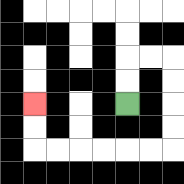{'start': '[5, 4]', 'end': '[1, 4]', 'path_directions': 'U,U,R,R,D,D,D,D,L,L,L,L,L,L,U,U', 'path_coordinates': '[[5, 4], [5, 3], [5, 2], [6, 2], [7, 2], [7, 3], [7, 4], [7, 5], [7, 6], [6, 6], [5, 6], [4, 6], [3, 6], [2, 6], [1, 6], [1, 5], [1, 4]]'}